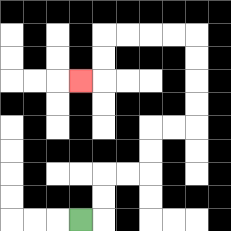{'start': '[3, 9]', 'end': '[3, 3]', 'path_directions': 'R,U,U,R,R,U,U,R,R,U,U,U,U,L,L,L,L,D,D,L', 'path_coordinates': '[[3, 9], [4, 9], [4, 8], [4, 7], [5, 7], [6, 7], [6, 6], [6, 5], [7, 5], [8, 5], [8, 4], [8, 3], [8, 2], [8, 1], [7, 1], [6, 1], [5, 1], [4, 1], [4, 2], [4, 3], [3, 3]]'}